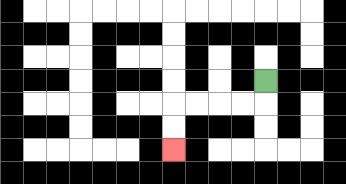{'start': '[11, 3]', 'end': '[7, 6]', 'path_directions': 'D,L,L,L,L,D,D', 'path_coordinates': '[[11, 3], [11, 4], [10, 4], [9, 4], [8, 4], [7, 4], [7, 5], [7, 6]]'}